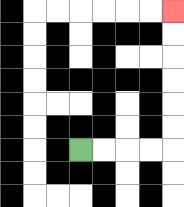{'start': '[3, 6]', 'end': '[7, 0]', 'path_directions': 'R,R,R,R,U,U,U,U,U,U', 'path_coordinates': '[[3, 6], [4, 6], [5, 6], [6, 6], [7, 6], [7, 5], [7, 4], [7, 3], [7, 2], [7, 1], [7, 0]]'}